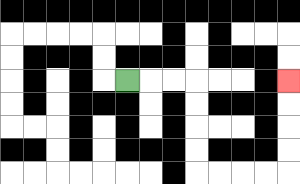{'start': '[5, 3]', 'end': '[12, 3]', 'path_directions': 'R,R,R,D,D,D,D,R,R,R,R,U,U,U,U', 'path_coordinates': '[[5, 3], [6, 3], [7, 3], [8, 3], [8, 4], [8, 5], [8, 6], [8, 7], [9, 7], [10, 7], [11, 7], [12, 7], [12, 6], [12, 5], [12, 4], [12, 3]]'}